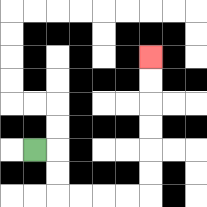{'start': '[1, 6]', 'end': '[6, 2]', 'path_directions': 'R,D,D,R,R,R,R,U,U,U,U,U,U', 'path_coordinates': '[[1, 6], [2, 6], [2, 7], [2, 8], [3, 8], [4, 8], [5, 8], [6, 8], [6, 7], [6, 6], [6, 5], [6, 4], [6, 3], [6, 2]]'}